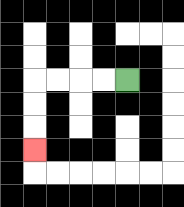{'start': '[5, 3]', 'end': '[1, 6]', 'path_directions': 'L,L,L,L,D,D,D', 'path_coordinates': '[[5, 3], [4, 3], [3, 3], [2, 3], [1, 3], [1, 4], [1, 5], [1, 6]]'}